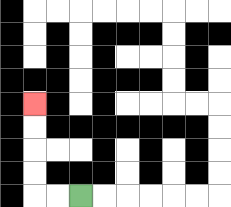{'start': '[3, 8]', 'end': '[1, 4]', 'path_directions': 'L,L,U,U,U,U', 'path_coordinates': '[[3, 8], [2, 8], [1, 8], [1, 7], [1, 6], [1, 5], [1, 4]]'}